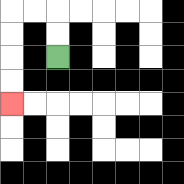{'start': '[2, 2]', 'end': '[0, 4]', 'path_directions': 'U,U,L,L,D,D,D,D', 'path_coordinates': '[[2, 2], [2, 1], [2, 0], [1, 0], [0, 0], [0, 1], [0, 2], [0, 3], [0, 4]]'}